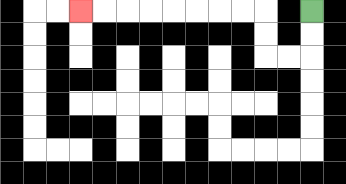{'start': '[13, 0]', 'end': '[3, 0]', 'path_directions': 'D,D,L,L,U,U,L,L,L,L,L,L,L,L', 'path_coordinates': '[[13, 0], [13, 1], [13, 2], [12, 2], [11, 2], [11, 1], [11, 0], [10, 0], [9, 0], [8, 0], [7, 0], [6, 0], [5, 0], [4, 0], [3, 0]]'}